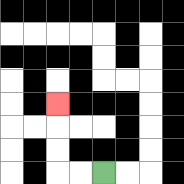{'start': '[4, 7]', 'end': '[2, 4]', 'path_directions': 'L,L,U,U,U', 'path_coordinates': '[[4, 7], [3, 7], [2, 7], [2, 6], [2, 5], [2, 4]]'}